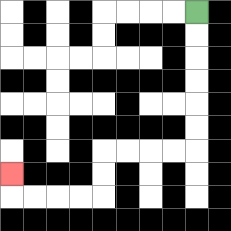{'start': '[8, 0]', 'end': '[0, 7]', 'path_directions': 'D,D,D,D,D,D,L,L,L,L,D,D,L,L,L,L,U', 'path_coordinates': '[[8, 0], [8, 1], [8, 2], [8, 3], [8, 4], [8, 5], [8, 6], [7, 6], [6, 6], [5, 6], [4, 6], [4, 7], [4, 8], [3, 8], [2, 8], [1, 8], [0, 8], [0, 7]]'}